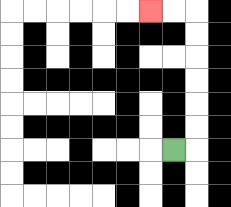{'start': '[7, 6]', 'end': '[6, 0]', 'path_directions': 'R,U,U,U,U,U,U,L,L', 'path_coordinates': '[[7, 6], [8, 6], [8, 5], [8, 4], [8, 3], [8, 2], [8, 1], [8, 0], [7, 0], [6, 0]]'}